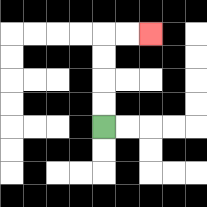{'start': '[4, 5]', 'end': '[6, 1]', 'path_directions': 'U,U,U,U,R,R', 'path_coordinates': '[[4, 5], [4, 4], [4, 3], [4, 2], [4, 1], [5, 1], [6, 1]]'}